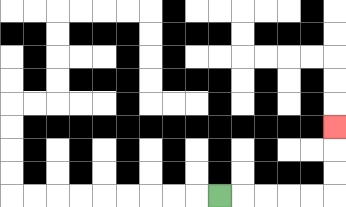{'start': '[9, 8]', 'end': '[14, 5]', 'path_directions': 'R,R,R,R,R,U,U,U', 'path_coordinates': '[[9, 8], [10, 8], [11, 8], [12, 8], [13, 8], [14, 8], [14, 7], [14, 6], [14, 5]]'}